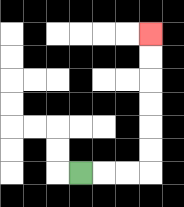{'start': '[3, 7]', 'end': '[6, 1]', 'path_directions': 'R,R,R,U,U,U,U,U,U', 'path_coordinates': '[[3, 7], [4, 7], [5, 7], [6, 7], [6, 6], [6, 5], [6, 4], [6, 3], [6, 2], [6, 1]]'}